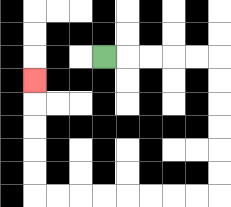{'start': '[4, 2]', 'end': '[1, 3]', 'path_directions': 'R,R,R,R,R,D,D,D,D,D,D,L,L,L,L,L,L,L,L,U,U,U,U,U', 'path_coordinates': '[[4, 2], [5, 2], [6, 2], [7, 2], [8, 2], [9, 2], [9, 3], [9, 4], [9, 5], [9, 6], [9, 7], [9, 8], [8, 8], [7, 8], [6, 8], [5, 8], [4, 8], [3, 8], [2, 8], [1, 8], [1, 7], [1, 6], [1, 5], [1, 4], [1, 3]]'}